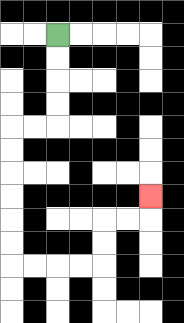{'start': '[2, 1]', 'end': '[6, 8]', 'path_directions': 'D,D,D,D,L,L,D,D,D,D,D,D,R,R,R,R,U,U,R,R,U', 'path_coordinates': '[[2, 1], [2, 2], [2, 3], [2, 4], [2, 5], [1, 5], [0, 5], [0, 6], [0, 7], [0, 8], [0, 9], [0, 10], [0, 11], [1, 11], [2, 11], [3, 11], [4, 11], [4, 10], [4, 9], [5, 9], [6, 9], [6, 8]]'}